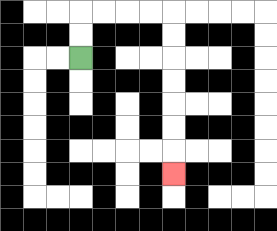{'start': '[3, 2]', 'end': '[7, 7]', 'path_directions': 'U,U,R,R,R,R,D,D,D,D,D,D,D', 'path_coordinates': '[[3, 2], [3, 1], [3, 0], [4, 0], [5, 0], [6, 0], [7, 0], [7, 1], [7, 2], [7, 3], [7, 4], [7, 5], [7, 6], [7, 7]]'}